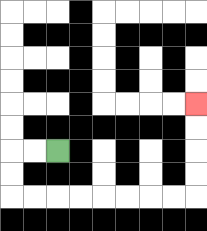{'start': '[2, 6]', 'end': '[8, 4]', 'path_directions': 'L,L,D,D,R,R,R,R,R,R,R,R,U,U,U,U', 'path_coordinates': '[[2, 6], [1, 6], [0, 6], [0, 7], [0, 8], [1, 8], [2, 8], [3, 8], [4, 8], [5, 8], [6, 8], [7, 8], [8, 8], [8, 7], [8, 6], [8, 5], [8, 4]]'}